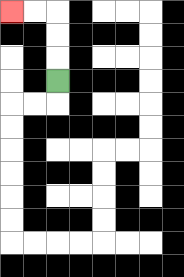{'start': '[2, 3]', 'end': '[0, 0]', 'path_directions': 'U,U,U,L,L', 'path_coordinates': '[[2, 3], [2, 2], [2, 1], [2, 0], [1, 0], [0, 0]]'}